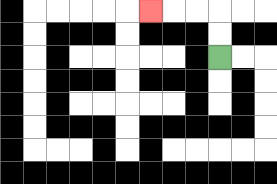{'start': '[9, 2]', 'end': '[6, 0]', 'path_directions': 'U,U,L,L,L', 'path_coordinates': '[[9, 2], [9, 1], [9, 0], [8, 0], [7, 0], [6, 0]]'}